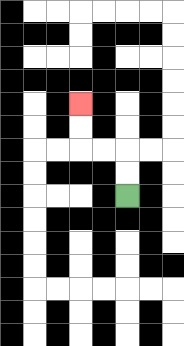{'start': '[5, 8]', 'end': '[3, 4]', 'path_directions': 'U,U,L,L,U,U', 'path_coordinates': '[[5, 8], [5, 7], [5, 6], [4, 6], [3, 6], [3, 5], [3, 4]]'}